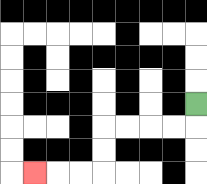{'start': '[8, 4]', 'end': '[1, 7]', 'path_directions': 'D,L,L,L,L,D,D,L,L,L', 'path_coordinates': '[[8, 4], [8, 5], [7, 5], [6, 5], [5, 5], [4, 5], [4, 6], [4, 7], [3, 7], [2, 7], [1, 7]]'}